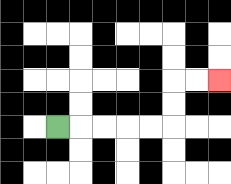{'start': '[2, 5]', 'end': '[9, 3]', 'path_directions': 'R,R,R,R,R,U,U,R,R', 'path_coordinates': '[[2, 5], [3, 5], [4, 5], [5, 5], [6, 5], [7, 5], [7, 4], [7, 3], [8, 3], [9, 3]]'}